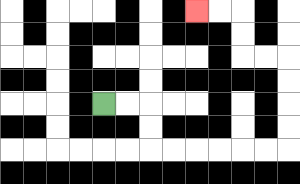{'start': '[4, 4]', 'end': '[8, 0]', 'path_directions': 'R,R,D,D,R,R,R,R,R,R,U,U,U,U,L,L,U,U,L,L', 'path_coordinates': '[[4, 4], [5, 4], [6, 4], [6, 5], [6, 6], [7, 6], [8, 6], [9, 6], [10, 6], [11, 6], [12, 6], [12, 5], [12, 4], [12, 3], [12, 2], [11, 2], [10, 2], [10, 1], [10, 0], [9, 0], [8, 0]]'}